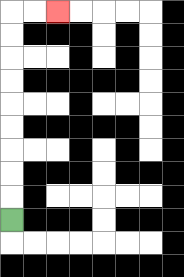{'start': '[0, 9]', 'end': '[2, 0]', 'path_directions': 'U,U,U,U,U,U,U,U,U,R,R', 'path_coordinates': '[[0, 9], [0, 8], [0, 7], [0, 6], [0, 5], [0, 4], [0, 3], [0, 2], [0, 1], [0, 0], [1, 0], [2, 0]]'}